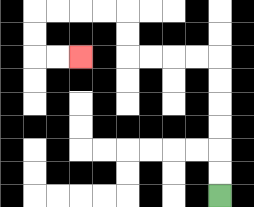{'start': '[9, 8]', 'end': '[3, 2]', 'path_directions': 'U,U,U,U,U,U,L,L,L,L,U,U,L,L,L,L,D,D,R,R', 'path_coordinates': '[[9, 8], [9, 7], [9, 6], [9, 5], [9, 4], [9, 3], [9, 2], [8, 2], [7, 2], [6, 2], [5, 2], [5, 1], [5, 0], [4, 0], [3, 0], [2, 0], [1, 0], [1, 1], [1, 2], [2, 2], [3, 2]]'}